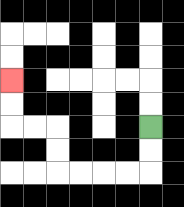{'start': '[6, 5]', 'end': '[0, 3]', 'path_directions': 'D,D,L,L,L,L,U,U,L,L,U,U', 'path_coordinates': '[[6, 5], [6, 6], [6, 7], [5, 7], [4, 7], [3, 7], [2, 7], [2, 6], [2, 5], [1, 5], [0, 5], [0, 4], [0, 3]]'}